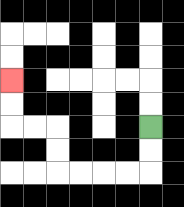{'start': '[6, 5]', 'end': '[0, 3]', 'path_directions': 'D,D,L,L,L,L,U,U,L,L,U,U', 'path_coordinates': '[[6, 5], [6, 6], [6, 7], [5, 7], [4, 7], [3, 7], [2, 7], [2, 6], [2, 5], [1, 5], [0, 5], [0, 4], [0, 3]]'}